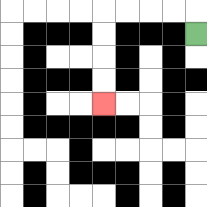{'start': '[8, 1]', 'end': '[4, 4]', 'path_directions': 'U,L,L,L,L,D,D,D,D', 'path_coordinates': '[[8, 1], [8, 0], [7, 0], [6, 0], [5, 0], [4, 0], [4, 1], [4, 2], [4, 3], [4, 4]]'}